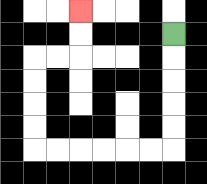{'start': '[7, 1]', 'end': '[3, 0]', 'path_directions': 'D,D,D,D,D,L,L,L,L,L,L,U,U,U,U,R,R,U,U', 'path_coordinates': '[[7, 1], [7, 2], [7, 3], [7, 4], [7, 5], [7, 6], [6, 6], [5, 6], [4, 6], [3, 6], [2, 6], [1, 6], [1, 5], [1, 4], [1, 3], [1, 2], [2, 2], [3, 2], [3, 1], [3, 0]]'}